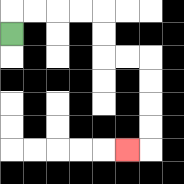{'start': '[0, 1]', 'end': '[5, 6]', 'path_directions': 'U,R,R,R,R,D,D,R,R,D,D,D,D,L', 'path_coordinates': '[[0, 1], [0, 0], [1, 0], [2, 0], [3, 0], [4, 0], [4, 1], [4, 2], [5, 2], [6, 2], [6, 3], [6, 4], [6, 5], [6, 6], [5, 6]]'}